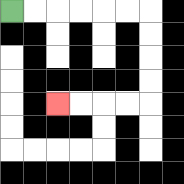{'start': '[0, 0]', 'end': '[2, 4]', 'path_directions': 'R,R,R,R,R,R,D,D,D,D,L,L,L,L', 'path_coordinates': '[[0, 0], [1, 0], [2, 0], [3, 0], [4, 0], [5, 0], [6, 0], [6, 1], [6, 2], [6, 3], [6, 4], [5, 4], [4, 4], [3, 4], [2, 4]]'}